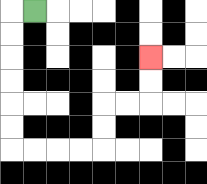{'start': '[1, 0]', 'end': '[6, 2]', 'path_directions': 'L,D,D,D,D,D,D,R,R,R,R,U,U,R,R,U,U', 'path_coordinates': '[[1, 0], [0, 0], [0, 1], [0, 2], [0, 3], [0, 4], [0, 5], [0, 6], [1, 6], [2, 6], [3, 6], [4, 6], [4, 5], [4, 4], [5, 4], [6, 4], [6, 3], [6, 2]]'}